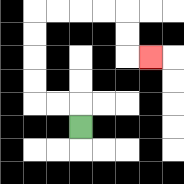{'start': '[3, 5]', 'end': '[6, 2]', 'path_directions': 'U,L,L,U,U,U,U,R,R,R,R,D,D,R', 'path_coordinates': '[[3, 5], [3, 4], [2, 4], [1, 4], [1, 3], [1, 2], [1, 1], [1, 0], [2, 0], [3, 0], [4, 0], [5, 0], [5, 1], [5, 2], [6, 2]]'}